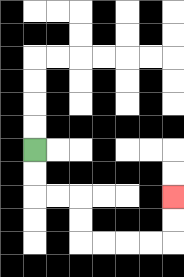{'start': '[1, 6]', 'end': '[7, 8]', 'path_directions': 'D,D,R,R,D,D,R,R,R,R,U,U', 'path_coordinates': '[[1, 6], [1, 7], [1, 8], [2, 8], [3, 8], [3, 9], [3, 10], [4, 10], [5, 10], [6, 10], [7, 10], [7, 9], [7, 8]]'}